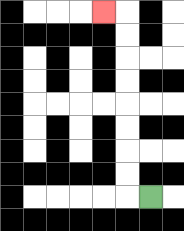{'start': '[6, 8]', 'end': '[4, 0]', 'path_directions': 'L,U,U,U,U,U,U,U,U,L', 'path_coordinates': '[[6, 8], [5, 8], [5, 7], [5, 6], [5, 5], [5, 4], [5, 3], [5, 2], [5, 1], [5, 0], [4, 0]]'}